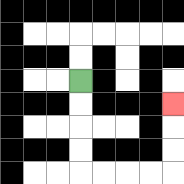{'start': '[3, 3]', 'end': '[7, 4]', 'path_directions': 'D,D,D,D,R,R,R,R,U,U,U', 'path_coordinates': '[[3, 3], [3, 4], [3, 5], [3, 6], [3, 7], [4, 7], [5, 7], [6, 7], [7, 7], [7, 6], [7, 5], [7, 4]]'}